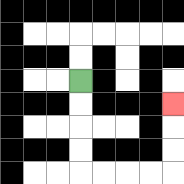{'start': '[3, 3]', 'end': '[7, 4]', 'path_directions': 'D,D,D,D,R,R,R,R,U,U,U', 'path_coordinates': '[[3, 3], [3, 4], [3, 5], [3, 6], [3, 7], [4, 7], [5, 7], [6, 7], [7, 7], [7, 6], [7, 5], [7, 4]]'}